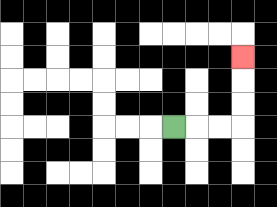{'start': '[7, 5]', 'end': '[10, 2]', 'path_directions': 'R,R,R,U,U,U', 'path_coordinates': '[[7, 5], [8, 5], [9, 5], [10, 5], [10, 4], [10, 3], [10, 2]]'}